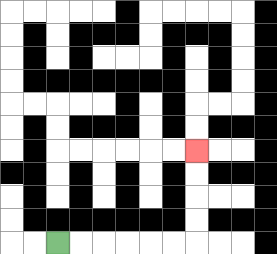{'start': '[2, 10]', 'end': '[8, 6]', 'path_directions': 'R,R,R,R,R,R,U,U,U,U', 'path_coordinates': '[[2, 10], [3, 10], [4, 10], [5, 10], [6, 10], [7, 10], [8, 10], [8, 9], [8, 8], [8, 7], [8, 6]]'}